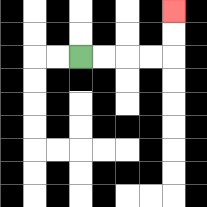{'start': '[3, 2]', 'end': '[7, 0]', 'path_directions': 'R,R,R,R,U,U', 'path_coordinates': '[[3, 2], [4, 2], [5, 2], [6, 2], [7, 2], [7, 1], [7, 0]]'}